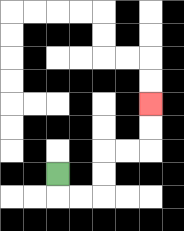{'start': '[2, 7]', 'end': '[6, 4]', 'path_directions': 'D,R,R,U,U,R,R,U,U', 'path_coordinates': '[[2, 7], [2, 8], [3, 8], [4, 8], [4, 7], [4, 6], [5, 6], [6, 6], [6, 5], [6, 4]]'}